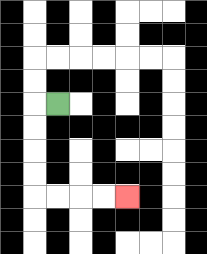{'start': '[2, 4]', 'end': '[5, 8]', 'path_directions': 'L,D,D,D,D,R,R,R,R', 'path_coordinates': '[[2, 4], [1, 4], [1, 5], [1, 6], [1, 7], [1, 8], [2, 8], [3, 8], [4, 8], [5, 8]]'}